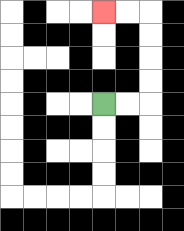{'start': '[4, 4]', 'end': '[4, 0]', 'path_directions': 'R,R,U,U,U,U,L,L', 'path_coordinates': '[[4, 4], [5, 4], [6, 4], [6, 3], [6, 2], [6, 1], [6, 0], [5, 0], [4, 0]]'}